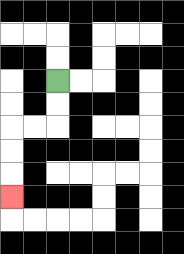{'start': '[2, 3]', 'end': '[0, 8]', 'path_directions': 'D,D,L,L,D,D,D', 'path_coordinates': '[[2, 3], [2, 4], [2, 5], [1, 5], [0, 5], [0, 6], [0, 7], [0, 8]]'}